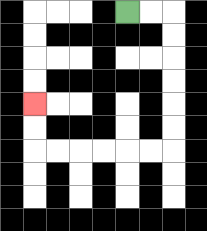{'start': '[5, 0]', 'end': '[1, 4]', 'path_directions': 'R,R,D,D,D,D,D,D,L,L,L,L,L,L,U,U', 'path_coordinates': '[[5, 0], [6, 0], [7, 0], [7, 1], [7, 2], [7, 3], [7, 4], [7, 5], [7, 6], [6, 6], [5, 6], [4, 6], [3, 6], [2, 6], [1, 6], [1, 5], [1, 4]]'}